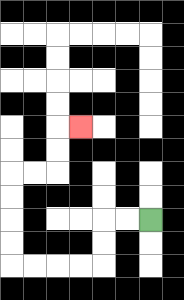{'start': '[6, 9]', 'end': '[3, 5]', 'path_directions': 'L,L,D,D,L,L,L,L,U,U,U,U,R,R,U,U,R', 'path_coordinates': '[[6, 9], [5, 9], [4, 9], [4, 10], [4, 11], [3, 11], [2, 11], [1, 11], [0, 11], [0, 10], [0, 9], [0, 8], [0, 7], [1, 7], [2, 7], [2, 6], [2, 5], [3, 5]]'}